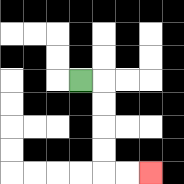{'start': '[3, 3]', 'end': '[6, 7]', 'path_directions': 'R,D,D,D,D,R,R', 'path_coordinates': '[[3, 3], [4, 3], [4, 4], [4, 5], [4, 6], [4, 7], [5, 7], [6, 7]]'}